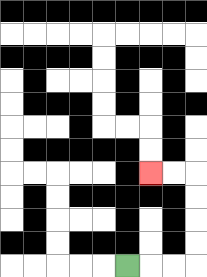{'start': '[5, 11]', 'end': '[6, 7]', 'path_directions': 'R,R,R,U,U,U,U,L,L', 'path_coordinates': '[[5, 11], [6, 11], [7, 11], [8, 11], [8, 10], [8, 9], [8, 8], [8, 7], [7, 7], [6, 7]]'}